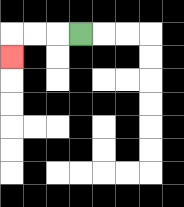{'start': '[3, 1]', 'end': '[0, 2]', 'path_directions': 'L,L,L,D', 'path_coordinates': '[[3, 1], [2, 1], [1, 1], [0, 1], [0, 2]]'}